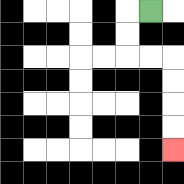{'start': '[6, 0]', 'end': '[7, 6]', 'path_directions': 'L,D,D,R,R,D,D,D,D', 'path_coordinates': '[[6, 0], [5, 0], [5, 1], [5, 2], [6, 2], [7, 2], [7, 3], [7, 4], [7, 5], [7, 6]]'}